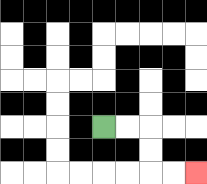{'start': '[4, 5]', 'end': '[8, 7]', 'path_directions': 'R,R,D,D,R,R', 'path_coordinates': '[[4, 5], [5, 5], [6, 5], [6, 6], [6, 7], [7, 7], [8, 7]]'}